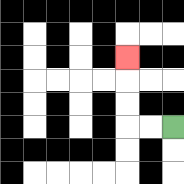{'start': '[7, 5]', 'end': '[5, 2]', 'path_directions': 'L,L,U,U,U', 'path_coordinates': '[[7, 5], [6, 5], [5, 5], [5, 4], [5, 3], [5, 2]]'}